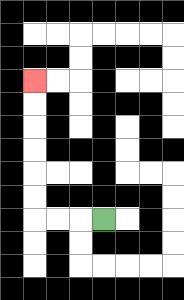{'start': '[4, 9]', 'end': '[1, 3]', 'path_directions': 'L,L,L,U,U,U,U,U,U', 'path_coordinates': '[[4, 9], [3, 9], [2, 9], [1, 9], [1, 8], [1, 7], [1, 6], [1, 5], [1, 4], [1, 3]]'}